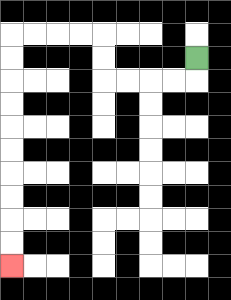{'start': '[8, 2]', 'end': '[0, 11]', 'path_directions': 'D,L,L,L,L,U,U,L,L,L,L,D,D,D,D,D,D,D,D,D,D', 'path_coordinates': '[[8, 2], [8, 3], [7, 3], [6, 3], [5, 3], [4, 3], [4, 2], [4, 1], [3, 1], [2, 1], [1, 1], [0, 1], [0, 2], [0, 3], [0, 4], [0, 5], [0, 6], [0, 7], [0, 8], [0, 9], [0, 10], [0, 11]]'}